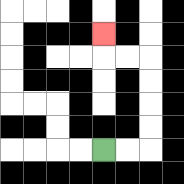{'start': '[4, 6]', 'end': '[4, 1]', 'path_directions': 'R,R,U,U,U,U,L,L,U', 'path_coordinates': '[[4, 6], [5, 6], [6, 6], [6, 5], [6, 4], [6, 3], [6, 2], [5, 2], [4, 2], [4, 1]]'}